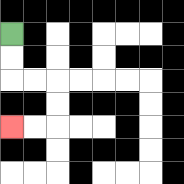{'start': '[0, 1]', 'end': '[0, 5]', 'path_directions': 'D,D,R,R,D,D,L,L', 'path_coordinates': '[[0, 1], [0, 2], [0, 3], [1, 3], [2, 3], [2, 4], [2, 5], [1, 5], [0, 5]]'}